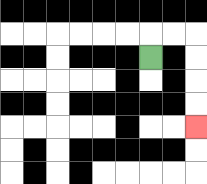{'start': '[6, 2]', 'end': '[8, 5]', 'path_directions': 'U,R,R,D,D,D,D', 'path_coordinates': '[[6, 2], [6, 1], [7, 1], [8, 1], [8, 2], [8, 3], [8, 4], [8, 5]]'}